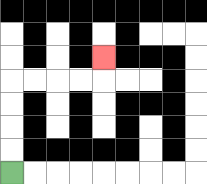{'start': '[0, 7]', 'end': '[4, 2]', 'path_directions': 'U,U,U,U,R,R,R,R,U', 'path_coordinates': '[[0, 7], [0, 6], [0, 5], [0, 4], [0, 3], [1, 3], [2, 3], [3, 3], [4, 3], [4, 2]]'}